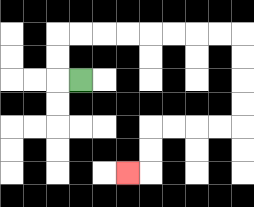{'start': '[3, 3]', 'end': '[5, 7]', 'path_directions': 'L,U,U,R,R,R,R,R,R,R,R,D,D,D,D,L,L,L,L,D,D,L', 'path_coordinates': '[[3, 3], [2, 3], [2, 2], [2, 1], [3, 1], [4, 1], [5, 1], [6, 1], [7, 1], [8, 1], [9, 1], [10, 1], [10, 2], [10, 3], [10, 4], [10, 5], [9, 5], [8, 5], [7, 5], [6, 5], [6, 6], [6, 7], [5, 7]]'}